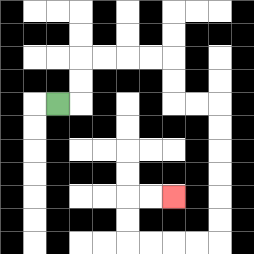{'start': '[2, 4]', 'end': '[7, 8]', 'path_directions': 'R,U,U,R,R,R,R,D,D,R,R,D,D,D,D,D,D,L,L,L,L,U,U,R,R', 'path_coordinates': '[[2, 4], [3, 4], [3, 3], [3, 2], [4, 2], [5, 2], [6, 2], [7, 2], [7, 3], [7, 4], [8, 4], [9, 4], [9, 5], [9, 6], [9, 7], [9, 8], [9, 9], [9, 10], [8, 10], [7, 10], [6, 10], [5, 10], [5, 9], [5, 8], [6, 8], [7, 8]]'}